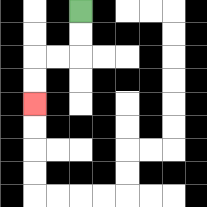{'start': '[3, 0]', 'end': '[1, 4]', 'path_directions': 'D,D,L,L,D,D', 'path_coordinates': '[[3, 0], [3, 1], [3, 2], [2, 2], [1, 2], [1, 3], [1, 4]]'}